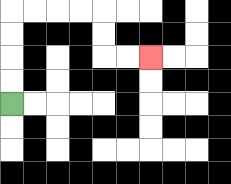{'start': '[0, 4]', 'end': '[6, 2]', 'path_directions': 'U,U,U,U,R,R,R,R,D,D,R,R', 'path_coordinates': '[[0, 4], [0, 3], [0, 2], [0, 1], [0, 0], [1, 0], [2, 0], [3, 0], [4, 0], [4, 1], [4, 2], [5, 2], [6, 2]]'}